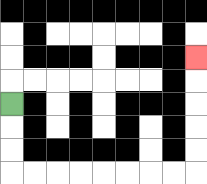{'start': '[0, 4]', 'end': '[8, 2]', 'path_directions': 'D,D,D,R,R,R,R,R,R,R,R,U,U,U,U,U', 'path_coordinates': '[[0, 4], [0, 5], [0, 6], [0, 7], [1, 7], [2, 7], [3, 7], [4, 7], [5, 7], [6, 7], [7, 7], [8, 7], [8, 6], [8, 5], [8, 4], [8, 3], [8, 2]]'}